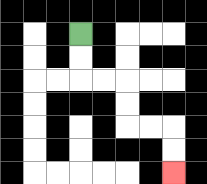{'start': '[3, 1]', 'end': '[7, 7]', 'path_directions': 'D,D,R,R,D,D,R,R,D,D', 'path_coordinates': '[[3, 1], [3, 2], [3, 3], [4, 3], [5, 3], [5, 4], [5, 5], [6, 5], [7, 5], [7, 6], [7, 7]]'}